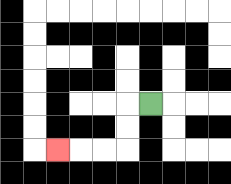{'start': '[6, 4]', 'end': '[2, 6]', 'path_directions': 'L,D,D,L,L,L', 'path_coordinates': '[[6, 4], [5, 4], [5, 5], [5, 6], [4, 6], [3, 6], [2, 6]]'}